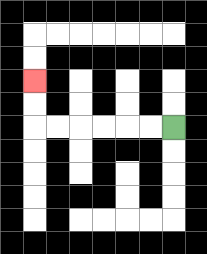{'start': '[7, 5]', 'end': '[1, 3]', 'path_directions': 'L,L,L,L,L,L,U,U', 'path_coordinates': '[[7, 5], [6, 5], [5, 5], [4, 5], [3, 5], [2, 5], [1, 5], [1, 4], [1, 3]]'}